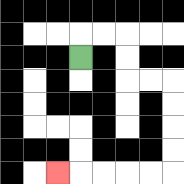{'start': '[3, 2]', 'end': '[2, 7]', 'path_directions': 'U,R,R,D,D,R,R,D,D,D,D,L,L,L,L,L', 'path_coordinates': '[[3, 2], [3, 1], [4, 1], [5, 1], [5, 2], [5, 3], [6, 3], [7, 3], [7, 4], [7, 5], [7, 6], [7, 7], [6, 7], [5, 7], [4, 7], [3, 7], [2, 7]]'}